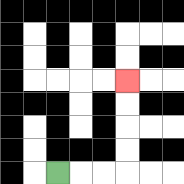{'start': '[2, 7]', 'end': '[5, 3]', 'path_directions': 'R,R,R,U,U,U,U', 'path_coordinates': '[[2, 7], [3, 7], [4, 7], [5, 7], [5, 6], [5, 5], [5, 4], [5, 3]]'}